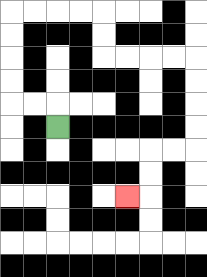{'start': '[2, 5]', 'end': '[5, 8]', 'path_directions': 'U,L,L,U,U,U,U,R,R,R,R,D,D,R,R,R,R,D,D,D,D,L,L,D,D,L', 'path_coordinates': '[[2, 5], [2, 4], [1, 4], [0, 4], [0, 3], [0, 2], [0, 1], [0, 0], [1, 0], [2, 0], [3, 0], [4, 0], [4, 1], [4, 2], [5, 2], [6, 2], [7, 2], [8, 2], [8, 3], [8, 4], [8, 5], [8, 6], [7, 6], [6, 6], [6, 7], [6, 8], [5, 8]]'}